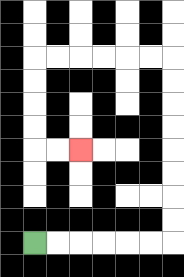{'start': '[1, 10]', 'end': '[3, 6]', 'path_directions': 'R,R,R,R,R,R,U,U,U,U,U,U,U,U,L,L,L,L,L,L,D,D,D,D,R,R', 'path_coordinates': '[[1, 10], [2, 10], [3, 10], [4, 10], [5, 10], [6, 10], [7, 10], [7, 9], [7, 8], [7, 7], [7, 6], [7, 5], [7, 4], [7, 3], [7, 2], [6, 2], [5, 2], [4, 2], [3, 2], [2, 2], [1, 2], [1, 3], [1, 4], [1, 5], [1, 6], [2, 6], [3, 6]]'}